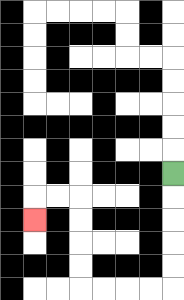{'start': '[7, 7]', 'end': '[1, 9]', 'path_directions': 'D,D,D,D,D,L,L,L,L,U,U,U,U,L,L,D', 'path_coordinates': '[[7, 7], [7, 8], [7, 9], [7, 10], [7, 11], [7, 12], [6, 12], [5, 12], [4, 12], [3, 12], [3, 11], [3, 10], [3, 9], [3, 8], [2, 8], [1, 8], [1, 9]]'}